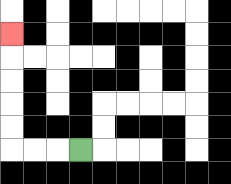{'start': '[3, 6]', 'end': '[0, 1]', 'path_directions': 'L,L,L,U,U,U,U,U', 'path_coordinates': '[[3, 6], [2, 6], [1, 6], [0, 6], [0, 5], [0, 4], [0, 3], [0, 2], [0, 1]]'}